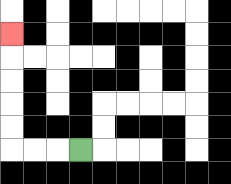{'start': '[3, 6]', 'end': '[0, 1]', 'path_directions': 'L,L,L,U,U,U,U,U', 'path_coordinates': '[[3, 6], [2, 6], [1, 6], [0, 6], [0, 5], [0, 4], [0, 3], [0, 2], [0, 1]]'}